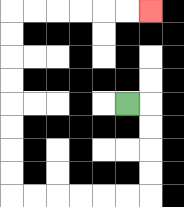{'start': '[5, 4]', 'end': '[6, 0]', 'path_directions': 'R,D,D,D,D,L,L,L,L,L,L,U,U,U,U,U,U,U,U,R,R,R,R,R,R', 'path_coordinates': '[[5, 4], [6, 4], [6, 5], [6, 6], [6, 7], [6, 8], [5, 8], [4, 8], [3, 8], [2, 8], [1, 8], [0, 8], [0, 7], [0, 6], [0, 5], [0, 4], [0, 3], [0, 2], [0, 1], [0, 0], [1, 0], [2, 0], [3, 0], [4, 0], [5, 0], [6, 0]]'}